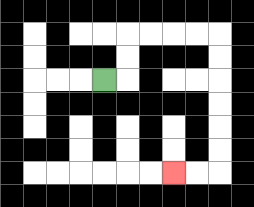{'start': '[4, 3]', 'end': '[7, 7]', 'path_directions': 'R,U,U,R,R,R,R,D,D,D,D,D,D,L,L', 'path_coordinates': '[[4, 3], [5, 3], [5, 2], [5, 1], [6, 1], [7, 1], [8, 1], [9, 1], [9, 2], [9, 3], [9, 4], [9, 5], [9, 6], [9, 7], [8, 7], [7, 7]]'}